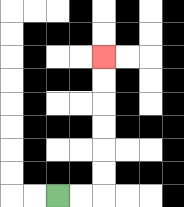{'start': '[2, 8]', 'end': '[4, 2]', 'path_directions': 'R,R,U,U,U,U,U,U', 'path_coordinates': '[[2, 8], [3, 8], [4, 8], [4, 7], [4, 6], [4, 5], [4, 4], [4, 3], [4, 2]]'}